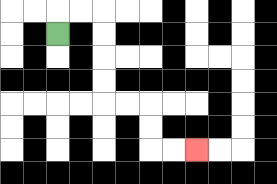{'start': '[2, 1]', 'end': '[8, 6]', 'path_directions': 'U,R,R,D,D,D,D,R,R,D,D,R,R', 'path_coordinates': '[[2, 1], [2, 0], [3, 0], [4, 0], [4, 1], [4, 2], [4, 3], [4, 4], [5, 4], [6, 4], [6, 5], [6, 6], [7, 6], [8, 6]]'}